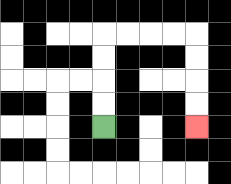{'start': '[4, 5]', 'end': '[8, 5]', 'path_directions': 'U,U,U,U,R,R,R,R,D,D,D,D', 'path_coordinates': '[[4, 5], [4, 4], [4, 3], [4, 2], [4, 1], [5, 1], [6, 1], [7, 1], [8, 1], [8, 2], [8, 3], [8, 4], [8, 5]]'}